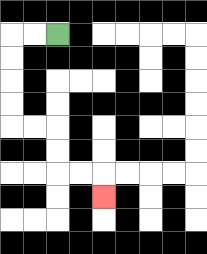{'start': '[2, 1]', 'end': '[4, 8]', 'path_directions': 'L,L,D,D,D,D,R,R,D,D,R,R,D', 'path_coordinates': '[[2, 1], [1, 1], [0, 1], [0, 2], [0, 3], [0, 4], [0, 5], [1, 5], [2, 5], [2, 6], [2, 7], [3, 7], [4, 7], [4, 8]]'}